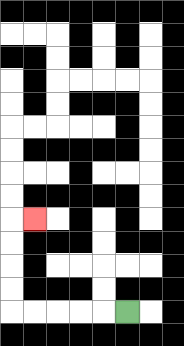{'start': '[5, 13]', 'end': '[1, 9]', 'path_directions': 'L,L,L,L,L,U,U,U,U,R', 'path_coordinates': '[[5, 13], [4, 13], [3, 13], [2, 13], [1, 13], [0, 13], [0, 12], [0, 11], [0, 10], [0, 9], [1, 9]]'}